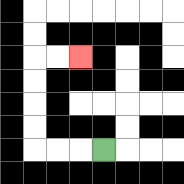{'start': '[4, 6]', 'end': '[3, 2]', 'path_directions': 'L,L,L,U,U,U,U,R,R', 'path_coordinates': '[[4, 6], [3, 6], [2, 6], [1, 6], [1, 5], [1, 4], [1, 3], [1, 2], [2, 2], [3, 2]]'}